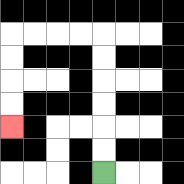{'start': '[4, 7]', 'end': '[0, 5]', 'path_directions': 'U,U,U,U,U,U,L,L,L,L,D,D,D,D', 'path_coordinates': '[[4, 7], [4, 6], [4, 5], [4, 4], [4, 3], [4, 2], [4, 1], [3, 1], [2, 1], [1, 1], [0, 1], [0, 2], [0, 3], [0, 4], [0, 5]]'}